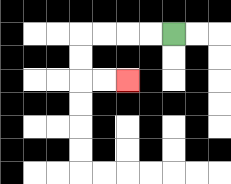{'start': '[7, 1]', 'end': '[5, 3]', 'path_directions': 'L,L,L,L,D,D,R,R', 'path_coordinates': '[[7, 1], [6, 1], [5, 1], [4, 1], [3, 1], [3, 2], [3, 3], [4, 3], [5, 3]]'}